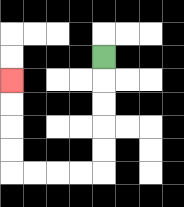{'start': '[4, 2]', 'end': '[0, 3]', 'path_directions': 'D,D,D,D,D,L,L,L,L,U,U,U,U', 'path_coordinates': '[[4, 2], [4, 3], [4, 4], [4, 5], [4, 6], [4, 7], [3, 7], [2, 7], [1, 7], [0, 7], [0, 6], [0, 5], [0, 4], [0, 3]]'}